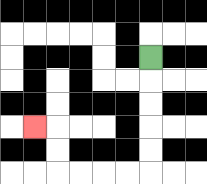{'start': '[6, 2]', 'end': '[1, 5]', 'path_directions': 'D,D,D,D,D,L,L,L,L,U,U,L', 'path_coordinates': '[[6, 2], [6, 3], [6, 4], [6, 5], [6, 6], [6, 7], [5, 7], [4, 7], [3, 7], [2, 7], [2, 6], [2, 5], [1, 5]]'}